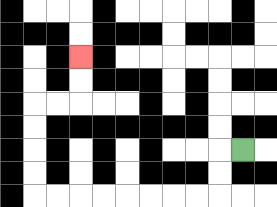{'start': '[10, 6]', 'end': '[3, 2]', 'path_directions': 'L,D,D,L,L,L,L,L,L,L,L,U,U,U,U,R,R,U,U', 'path_coordinates': '[[10, 6], [9, 6], [9, 7], [9, 8], [8, 8], [7, 8], [6, 8], [5, 8], [4, 8], [3, 8], [2, 8], [1, 8], [1, 7], [1, 6], [1, 5], [1, 4], [2, 4], [3, 4], [3, 3], [3, 2]]'}